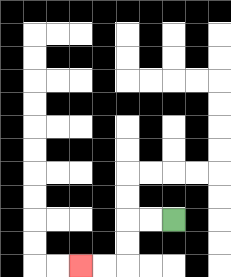{'start': '[7, 9]', 'end': '[3, 11]', 'path_directions': 'L,L,D,D,L,L', 'path_coordinates': '[[7, 9], [6, 9], [5, 9], [5, 10], [5, 11], [4, 11], [3, 11]]'}